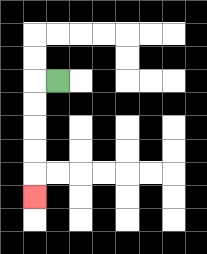{'start': '[2, 3]', 'end': '[1, 8]', 'path_directions': 'L,D,D,D,D,D', 'path_coordinates': '[[2, 3], [1, 3], [1, 4], [1, 5], [1, 6], [1, 7], [1, 8]]'}